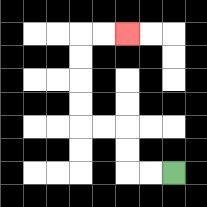{'start': '[7, 7]', 'end': '[5, 1]', 'path_directions': 'L,L,U,U,L,L,U,U,U,U,R,R', 'path_coordinates': '[[7, 7], [6, 7], [5, 7], [5, 6], [5, 5], [4, 5], [3, 5], [3, 4], [3, 3], [3, 2], [3, 1], [4, 1], [5, 1]]'}